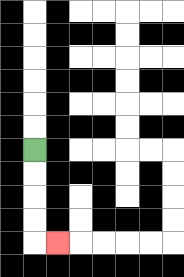{'start': '[1, 6]', 'end': '[2, 10]', 'path_directions': 'D,D,D,D,R', 'path_coordinates': '[[1, 6], [1, 7], [1, 8], [1, 9], [1, 10], [2, 10]]'}